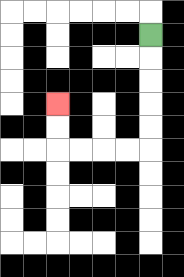{'start': '[6, 1]', 'end': '[2, 4]', 'path_directions': 'D,D,D,D,D,L,L,L,L,U,U', 'path_coordinates': '[[6, 1], [6, 2], [6, 3], [6, 4], [6, 5], [6, 6], [5, 6], [4, 6], [3, 6], [2, 6], [2, 5], [2, 4]]'}